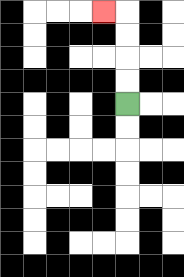{'start': '[5, 4]', 'end': '[4, 0]', 'path_directions': 'U,U,U,U,L', 'path_coordinates': '[[5, 4], [5, 3], [5, 2], [5, 1], [5, 0], [4, 0]]'}